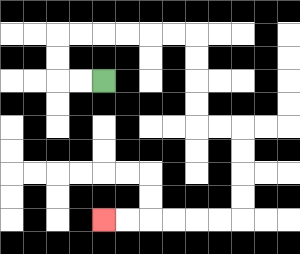{'start': '[4, 3]', 'end': '[4, 9]', 'path_directions': 'L,L,U,U,R,R,R,R,R,R,D,D,D,D,R,R,D,D,D,D,L,L,L,L,L,L', 'path_coordinates': '[[4, 3], [3, 3], [2, 3], [2, 2], [2, 1], [3, 1], [4, 1], [5, 1], [6, 1], [7, 1], [8, 1], [8, 2], [8, 3], [8, 4], [8, 5], [9, 5], [10, 5], [10, 6], [10, 7], [10, 8], [10, 9], [9, 9], [8, 9], [7, 9], [6, 9], [5, 9], [4, 9]]'}